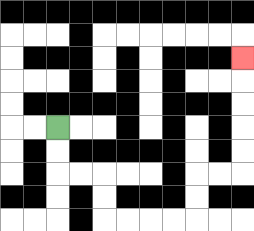{'start': '[2, 5]', 'end': '[10, 2]', 'path_directions': 'D,D,R,R,D,D,R,R,R,R,U,U,R,R,U,U,U,U,U', 'path_coordinates': '[[2, 5], [2, 6], [2, 7], [3, 7], [4, 7], [4, 8], [4, 9], [5, 9], [6, 9], [7, 9], [8, 9], [8, 8], [8, 7], [9, 7], [10, 7], [10, 6], [10, 5], [10, 4], [10, 3], [10, 2]]'}